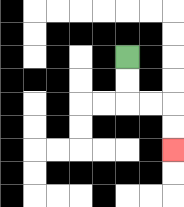{'start': '[5, 2]', 'end': '[7, 6]', 'path_directions': 'D,D,R,R,D,D', 'path_coordinates': '[[5, 2], [5, 3], [5, 4], [6, 4], [7, 4], [7, 5], [7, 6]]'}